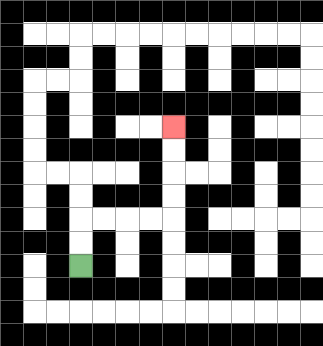{'start': '[3, 11]', 'end': '[7, 5]', 'path_directions': 'U,U,R,R,R,R,U,U,U,U', 'path_coordinates': '[[3, 11], [3, 10], [3, 9], [4, 9], [5, 9], [6, 9], [7, 9], [7, 8], [7, 7], [7, 6], [7, 5]]'}